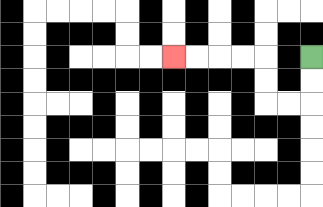{'start': '[13, 2]', 'end': '[7, 2]', 'path_directions': 'D,D,L,L,U,U,L,L,L,L', 'path_coordinates': '[[13, 2], [13, 3], [13, 4], [12, 4], [11, 4], [11, 3], [11, 2], [10, 2], [9, 2], [8, 2], [7, 2]]'}